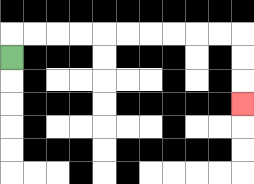{'start': '[0, 2]', 'end': '[10, 4]', 'path_directions': 'U,R,R,R,R,R,R,R,R,R,R,D,D,D', 'path_coordinates': '[[0, 2], [0, 1], [1, 1], [2, 1], [3, 1], [4, 1], [5, 1], [6, 1], [7, 1], [8, 1], [9, 1], [10, 1], [10, 2], [10, 3], [10, 4]]'}